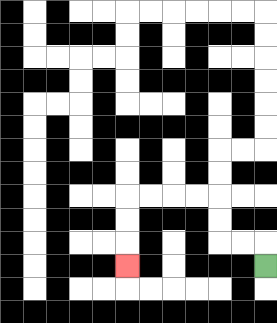{'start': '[11, 11]', 'end': '[5, 11]', 'path_directions': 'U,L,L,U,U,L,L,L,L,D,D,D', 'path_coordinates': '[[11, 11], [11, 10], [10, 10], [9, 10], [9, 9], [9, 8], [8, 8], [7, 8], [6, 8], [5, 8], [5, 9], [5, 10], [5, 11]]'}